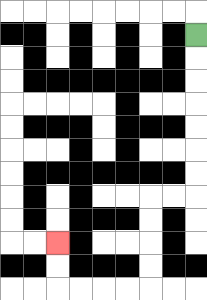{'start': '[8, 1]', 'end': '[2, 10]', 'path_directions': 'D,D,D,D,D,D,D,L,L,D,D,D,D,L,L,L,L,U,U', 'path_coordinates': '[[8, 1], [8, 2], [8, 3], [8, 4], [8, 5], [8, 6], [8, 7], [8, 8], [7, 8], [6, 8], [6, 9], [6, 10], [6, 11], [6, 12], [5, 12], [4, 12], [3, 12], [2, 12], [2, 11], [2, 10]]'}